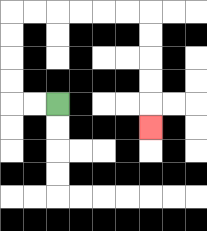{'start': '[2, 4]', 'end': '[6, 5]', 'path_directions': 'L,L,U,U,U,U,R,R,R,R,R,R,D,D,D,D,D', 'path_coordinates': '[[2, 4], [1, 4], [0, 4], [0, 3], [0, 2], [0, 1], [0, 0], [1, 0], [2, 0], [3, 0], [4, 0], [5, 0], [6, 0], [6, 1], [6, 2], [6, 3], [6, 4], [6, 5]]'}